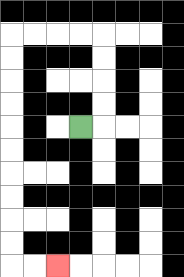{'start': '[3, 5]', 'end': '[2, 11]', 'path_directions': 'R,U,U,U,U,L,L,L,L,D,D,D,D,D,D,D,D,D,D,R,R', 'path_coordinates': '[[3, 5], [4, 5], [4, 4], [4, 3], [4, 2], [4, 1], [3, 1], [2, 1], [1, 1], [0, 1], [0, 2], [0, 3], [0, 4], [0, 5], [0, 6], [0, 7], [0, 8], [0, 9], [0, 10], [0, 11], [1, 11], [2, 11]]'}